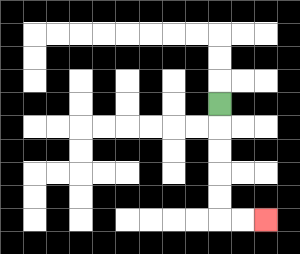{'start': '[9, 4]', 'end': '[11, 9]', 'path_directions': 'D,D,D,D,D,R,R', 'path_coordinates': '[[9, 4], [9, 5], [9, 6], [9, 7], [9, 8], [9, 9], [10, 9], [11, 9]]'}